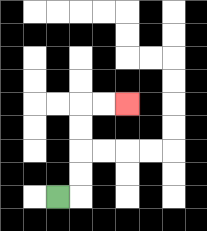{'start': '[2, 8]', 'end': '[5, 4]', 'path_directions': 'R,U,U,U,U,R,R', 'path_coordinates': '[[2, 8], [3, 8], [3, 7], [3, 6], [3, 5], [3, 4], [4, 4], [5, 4]]'}